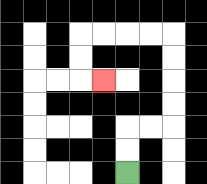{'start': '[5, 7]', 'end': '[4, 3]', 'path_directions': 'U,U,R,R,U,U,U,U,L,L,L,L,D,D,R', 'path_coordinates': '[[5, 7], [5, 6], [5, 5], [6, 5], [7, 5], [7, 4], [7, 3], [7, 2], [7, 1], [6, 1], [5, 1], [4, 1], [3, 1], [3, 2], [3, 3], [4, 3]]'}